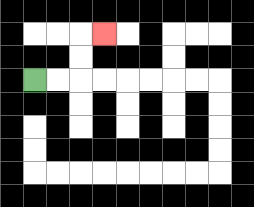{'start': '[1, 3]', 'end': '[4, 1]', 'path_directions': 'R,R,U,U,R', 'path_coordinates': '[[1, 3], [2, 3], [3, 3], [3, 2], [3, 1], [4, 1]]'}